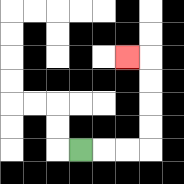{'start': '[3, 6]', 'end': '[5, 2]', 'path_directions': 'R,R,R,U,U,U,U,L', 'path_coordinates': '[[3, 6], [4, 6], [5, 6], [6, 6], [6, 5], [6, 4], [6, 3], [6, 2], [5, 2]]'}